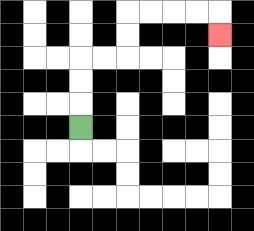{'start': '[3, 5]', 'end': '[9, 1]', 'path_directions': 'U,U,U,R,R,U,U,R,R,R,R,D', 'path_coordinates': '[[3, 5], [3, 4], [3, 3], [3, 2], [4, 2], [5, 2], [5, 1], [5, 0], [6, 0], [7, 0], [8, 0], [9, 0], [9, 1]]'}